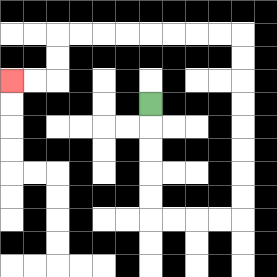{'start': '[6, 4]', 'end': '[0, 3]', 'path_directions': 'D,D,D,D,D,R,R,R,R,U,U,U,U,U,U,U,U,L,L,L,L,L,L,L,L,D,D,L,L', 'path_coordinates': '[[6, 4], [6, 5], [6, 6], [6, 7], [6, 8], [6, 9], [7, 9], [8, 9], [9, 9], [10, 9], [10, 8], [10, 7], [10, 6], [10, 5], [10, 4], [10, 3], [10, 2], [10, 1], [9, 1], [8, 1], [7, 1], [6, 1], [5, 1], [4, 1], [3, 1], [2, 1], [2, 2], [2, 3], [1, 3], [0, 3]]'}